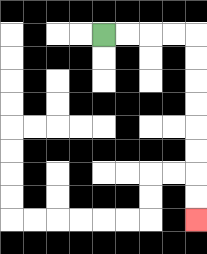{'start': '[4, 1]', 'end': '[8, 9]', 'path_directions': 'R,R,R,R,D,D,D,D,D,D,D,D', 'path_coordinates': '[[4, 1], [5, 1], [6, 1], [7, 1], [8, 1], [8, 2], [8, 3], [8, 4], [8, 5], [8, 6], [8, 7], [8, 8], [8, 9]]'}